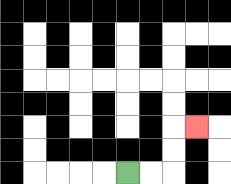{'start': '[5, 7]', 'end': '[8, 5]', 'path_directions': 'R,R,U,U,R', 'path_coordinates': '[[5, 7], [6, 7], [7, 7], [7, 6], [7, 5], [8, 5]]'}